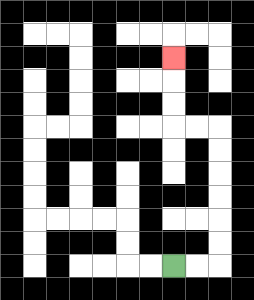{'start': '[7, 11]', 'end': '[7, 2]', 'path_directions': 'R,R,U,U,U,U,U,U,L,L,U,U,U', 'path_coordinates': '[[7, 11], [8, 11], [9, 11], [9, 10], [9, 9], [9, 8], [9, 7], [9, 6], [9, 5], [8, 5], [7, 5], [7, 4], [7, 3], [7, 2]]'}